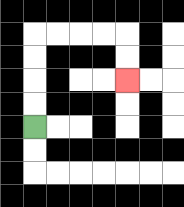{'start': '[1, 5]', 'end': '[5, 3]', 'path_directions': 'U,U,U,U,R,R,R,R,D,D', 'path_coordinates': '[[1, 5], [1, 4], [1, 3], [1, 2], [1, 1], [2, 1], [3, 1], [4, 1], [5, 1], [5, 2], [5, 3]]'}